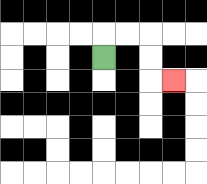{'start': '[4, 2]', 'end': '[7, 3]', 'path_directions': 'U,R,R,D,D,R', 'path_coordinates': '[[4, 2], [4, 1], [5, 1], [6, 1], [6, 2], [6, 3], [7, 3]]'}